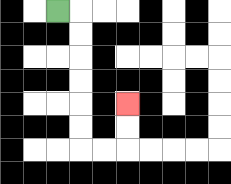{'start': '[2, 0]', 'end': '[5, 4]', 'path_directions': 'R,D,D,D,D,D,D,R,R,U,U', 'path_coordinates': '[[2, 0], [3, 0], [3, 1], [3, 2], [3, 3], [3, 4], [3, 5], [3, 6], [4, 6], [5, 6], [5, 5], [5, 4]]'}